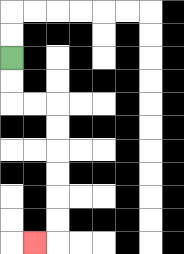{'start': '[0, 2]', 'end': '[1, 10]', 'path_directions': 'D,D,R,R,D,D,D,D,D,D,L', 'path_coordinates': '[[0, 2], [0, 3], [0, 4], [1, 4], [2, 4], [2, 5], [2, 6], [2, 7], [2, 8], [2, 9], [2, 10], [1, 10]]'}